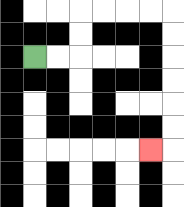{'start': '[1, 2]', 'end': '[6, 6]', 'path_directions': 'R,R,U,U,R,R,R,R,D,D,D,D,D,D,L', 'path_coordinates': '[[1, 2], [2, 2], [3, 2], [3, 1], [3, 0], [4, 0], [5, 0], [6, 0], [7, 0], [7, 1], [7, 2], [7, 3], [7, 4], [7, 5], [7, 6], [6, 6]]'}